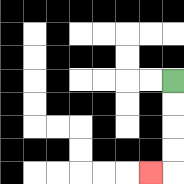{'start': '[7, 3]', 'end': '[6, 7]', 'path_directions': 'D,D,D,D,L', 'path_coordinates': '[[7, 3], [7, 4], [7, 5], [7, 6], [7, 7], [6, 7]]'}